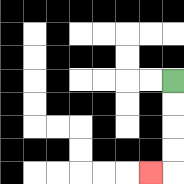{'start': '[7, 3]', 'end': '[6, 7]', 'path_directions': 'D,D,D,D,L', 'path_coordinates': '[[7, 3], [7, 4], [7, 5], [7, 6], [7, 7], [6, 7]]'}